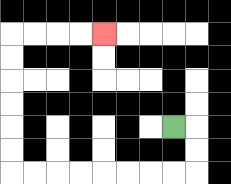{'start': '[7, 5]', 'end': '[4, 1]', 'path_directions': 'R,D,D,L,L,L,L,L,L,L,L,U,U,U,U,U,U,R,R,R,R', 'path_coordinates': '[[7, 5], [8, 5], [8, 6], [8, 7], [7, 7], [6, 7], [5, 7], [4, 7], [3, 7], [2, 7], [1, 7], [0, 7], [0, 6], [0, 5], [0, 4], [0, 3], [0, 2], [0, 1], [1, 1], [2, 1], [3, 1], [4, 1]]'}